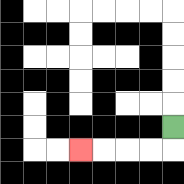{'start': '[7, 5]', 'end': '[3, 6]', 'path_directions': 'D,L,L,L,L', 'path_coordinates': '[[7, 5], [7, 6], [6, 6], [5, 6], [4, 6], [3, 6]]'}